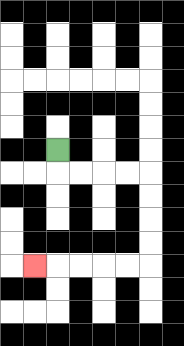{'start': '[2, 6]', 'end': '[1, 11]', 'path_directions': 'D,R,R,R,R,D,D,D,D,L,L,L,L,L', 'path_coordinates': '[[2, 6], [2, 7], [3, 7], [4, 7], [5, 7], [6, 7], [6, 8], [6, 9], [6, 10], [6, 11], [5, 11], [4, 11], [3, 11], [2, 11], [1, 11]]'}